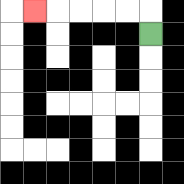{'start': '[6, 1]', 'end': '[1, 0]', 'path_directions': 'U,L,L,L,L,L', 'path_coordinates': '[[6, 1], [6, 0], [5, 0], [4, 0], [3, 0], [2, 0], [1, 0]]'}